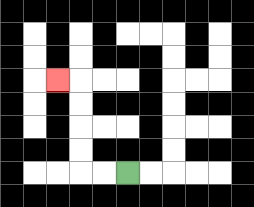{'start': '[5, 7]', 'end': '[2, 3]', 'path_directions': 'L,L,U,U,U,U,L', 'path_coordinates': '[[5, 7], [4, 7], [3, 7], [3, 6], [3, 5], [3, 4], [3, 3], [2, 3]]'}